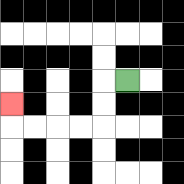{'start': '[5, 3]', 'end': '[0, 4]', 'path_directions': 'L,D,D,L,L,L,L,U', 'path_coordinates': '[[5, 3], [4, 3], [4, 4], [4, 5], [3, 5], [2, 5], [1, 5], [0, 5], [0, 4]]'}